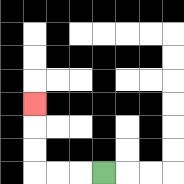{'start': '[4, 7]', 'end': '[1, 4]', 'path_directions': 'L,L,L,U,U,U', 'path_coordinates': '[[4, 7], [3, 7], [2, 7], [1, 7], [1, 6], [1, 5], [1, 4]]'}